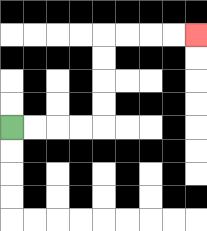{'start': '[0, 5]', 'end': '[8, 1]', 'path_directions': 'R,R,R,R,U,U,U,U,R,R,R,R', 'path_coordinates': '[[0, 5], [1, 5], [2, 5], [3, 5], [4, 5], [4, 4], [4, 3], [4, 2], [4, 1], [5, 1], [6, 1], [7, 1], [8, 1]]'}